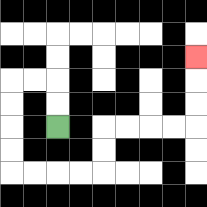{'start': '[2, 5]', 'end': '[8, 2]', 'path_directions': 'U,U,L,L,D,D,D,D,R,R,R,R,U,U,R,R,R,R,U,U,U', 'path_coordinates': '[[2, 5], [2, 4], [2, 3], [1, 3], [0, 3], [0, 4], [0, 5], [0, 6], [0, 7], [1, 7], [2, 7], [3, 7], [4, 7], [4, 6], [4, 5], [5, 5], [6, 5], [7, 5], [8, 5], [8, 4], [8, 3], [8, 2]]'}